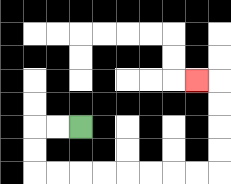{'start': '[3, 5]', 'end': '[8, 3]', 'path_directions': 'L,L,D,D,R,R,R,R,R,R,R,R,U,U,U,U,L', 'path_coordinates': '[[3, 5], [2, 5], [1, 5], [1, 6], [1, 7], [2, 7], [3, 7], [4, 7], [5, 7], [6, 7], [7, 7], [8, 7], [9, 7], [9, 6], [9, 5], [9, 4], [9, 3], [8, 3]]'}